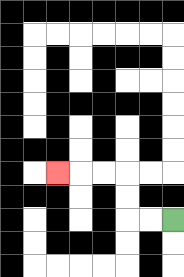{'start': '[7, 9]', 'end': '[2, 7]', 'path_directions': 'L,L,U,U,L,L,L', 'path_coordinates': '[[7, 9], [6, 9], [5, 9], [5, 8], [5, 7], [4, 7], [3, 7], [2, 7]]'}